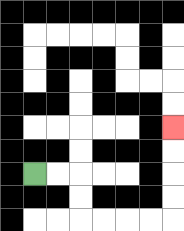{'start': '[1, 7]', 'end': '[7, 5]', 'path_directions': 'R,R,D,D,R,R,R,R,U,U,U,U', 'path_coordinates': '[[1, 7], [2, 7], [3, 7], [3, 8], [3, 9], [4, 9], [5, 9], [6, 9], [7, 9], [7, 8], [7, 7], [7, 6], [7, 5]]'}